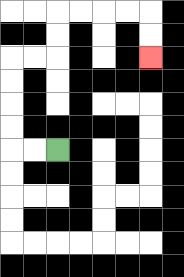{'start': '[2, 6]', 'end': '[6, 2]', 'path_directions': 'L,L,U,U,U,U,R,R,U,U,R,R,R,R,D,D', 'path_coordinates': '[[2, 6], [1, 6], [0, 6], [0, 5], [0, 4], [0, 3], [0, 2], [1, 2], [2, 2], [2, 1], [2, 0], [3, 0], [4, 0], [5, 0], [6, 0], [6, 1], [6, 2]]'}